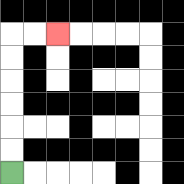{'start': '[0, 7]', 'end': '[2, 1]', 'path_directions': 'U,U,U,U,U,U,R,R', 'path_coordinates': '[[0, 7], [0, 6], [0, 5], [0, 4], [0, 3], [0, 2], [0, 1], [1, 1], [2, 1]]'}